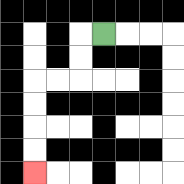{'start': '[4, 1]', 'end': '[1, 7]', 'path_directions': 'L,D,D,L,L,D,D,D,D', 'path_coordinates': '[[4, 1], [3, 1], [3, 2], [3, 3], [2, 3], [1, 3], [1, 4], [1, 5], [1, 6], [1, 7]]'}